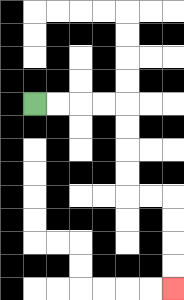{'start': '[1, 4]', 'end': '[7, 12]', 'path_directions': 'R,R,R,R,D,D,D,D,R,R,D,D,D,D', 'path_coordinates': '[[1, 4], [2, 4], [3, 4], [4, 4], [5, 4], [5, 5], [5, 6], [5, 7], [5, 8], [6, 8], [7, 8], [7, 9], [7, 10], [7, 11], [7, 12]]'}